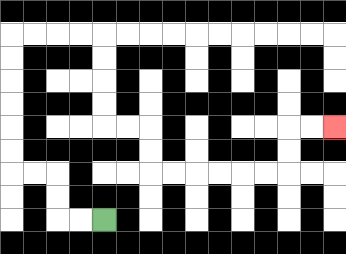{'start': '[4, 9]', 'end': '[14, 5]', 'path_directions': 'L,L,U,U,L,L,U,U,U,U,U,U,R,R,R,R,D,D,D,D,R,R,D,D,R,R,R,R,R,R,U,U,R,R', 'path_coordinates': '[[4, 9], [3, 9], [2, 9], [2, 8], [2, 7], [1, 7], [0, 7], [0, 6], [0, 5], [0, 4], [0, 3], [0, 2], [0, 1], [1, 1], [2, 1], [3, 1], [4, 1], [4, 2], [4, 3], [4, 4], [4, 5], [5, 5], [6, 5], [6, 6], [6, 7], [7, 7], [8, 7], [9, 7], [10, 7], [11, 7], [12, 7], [12, 6], [12, 5], [13, 5], [14, 5]]'}